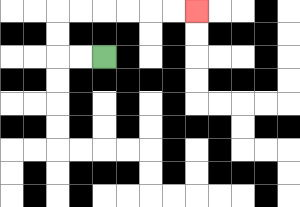{'start': '[4, 2]', 'end': '[8, 0]', 'path_directions': 'L,L,U,U,R,R,R,R,R,R', 'path_coordinates': '[[4, 2], [3, 2], [2, 2], [2, 1], [2, 0], [3, 0], [4, 0], [5, 0], [6, 0], [7, 0], [8, 0]]'}